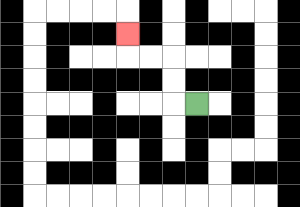{'start': '[8, 4]', 'end': '[5, 1]', 'path_directions': 'L,U,U,L,L,U', 'path_coordinates': '[[8, 4], [7, 4], [7, 3], [7, 2], [6, 2], [5, 2], [5, 1]]'}